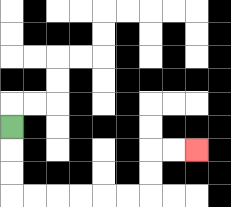{'start': '[0, 5]', 'end': '[8, 6]', 'path_directions': 'D,D,D,R,R,R,R,R,R,U,U,R,R', 'path_coordinates': '[[0, 5], [0, 6], [0, 7], [0, 8], [1, 8], [2, 8], [3, 8], [4, 8], [5, 8], [6, 8], [6, 7], [6, 6], [7, 6], [8, 6]]'}